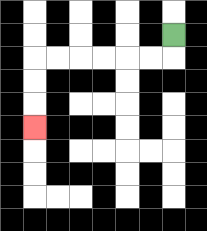{'start': '[7, 1]', 'end': '[1, 5]', 'path_directions': 'D,L,L,L,L,L,L,D,D,D', 'path_coordinates': '[[7, 1], [7, 2], [6, 2], [5, 2], [4, 2], [3, 2], [2, 2], [1, 2], [1, 3], [1, 4], [1, 5]]'}